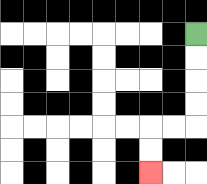{'start': '[8, 1]', 'end': '[6, 7]', 'path_directions': 'D,D,D,D,L,L,D,D', 'path_coordinates': '[[8, 1], [8, 2], [8, 3], [8, 4], [8, 5], [7, 5], [6, 5], [6, 6], [6, 7]]'}